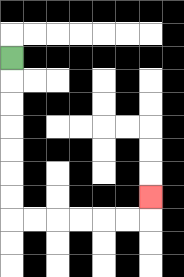{'start': '[0, 2]', 'end': '[6, 8]', 'path_directions': 'D,D,D,D,D,D,D,R,R,R,R,R,R,U', 'path_coordinates': '[[0, 2], [0, 3], [0, 4], [0, 5], [0, 6], [0, 7], [0, 8], [0, 9], [1, 9], [2, 9], [3, 9], [4, 9], [5, 9], [6, 9], [6, 8]]'}